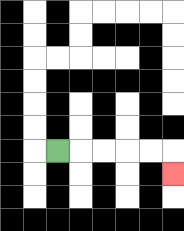{'start': '[2, 6]', 'end': '[7, 7]', 'path_directions': 'R,R,R,R,R,D', 'path_coordinates': '[[2, 6], [3, 6], [4, 6], [5, 6], [6, 6], [7, 6], [7, 7]]'}